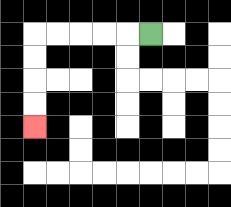{'start': '[6, 1]', 'end': '[1, 5]', 'path_directions': 'L,L,L,L,L,D,D,D,D', 'path_coordinates': '[[6, 1], [5, 1], [4, 1], [3, 1], [2, 1], [1, 1], [1, 2], [1, 3], [1, 4], [1, 5]]'}